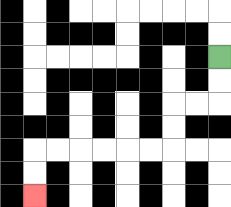{'start': '[9, 2]', 'end': '[1, 8]', 'path_directions': 'D,D,L,L,D,D,L,L,L,L,L,L,D,D', 'path_coordinates': '[[9, 2], [9, 3], [9, 4], [8, 4], [7, 4], [7, 5], [7, 6], [6, 6], [5, 6], [4, 6], [3, 6], [2, 6], [1, 6], [1, 7], [1, 8]]'}